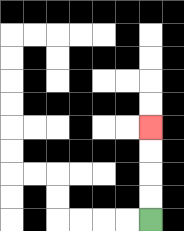{'start': '[6, 9]', 'end': '[6, 5]', 'path_directions': 'U,U,U,U', 'path_coordinates': '[[6, 9], [6, 8], [6, 7], [6, 6], [6, 5]]'}